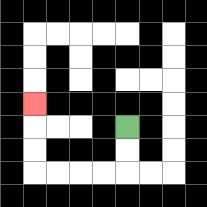{'start': '[5, 5]', 'end': '[1, 4]', 'path_directions': 'D,D,L,L,L,L,U,U,U', 'path_coordinates': '[[5, 5], [5, 6], [5, 7], [4, 7], [3, 7], [2, 7], [1, 7], [1, 6], [1, 5], [1, 4]]'}